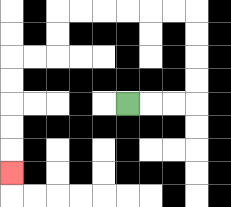{'start': '[5, 4]', 'end': '[0, 7]', 'path_directions': 'R,R,R,U,U,U,U,L,L,L,L,L,L,D,D,L,L,D,D,D,D,D', 'path_coordinates': '[[5, 4], [6, 4], [7, 4], [8, 4], [8, 3], [8, 2], [8, 1], [8, 0], [7, 0], [6, 0], [5, 0], [4, 0], [3, 0], [2, 0], [2, 1], [2, 2], [1, 2], [0, 2], [0, 3], [0, 4], [0, 5], [0, 6], [0, 7]]'}